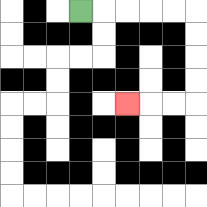{'start': '[3, 0]', 'end': '[5, 4]', 'path_directions': 'R,R,R,R,R,D,D,D,D,L,L,L', 'path_coordinates': '[[3, 0], [4, 0], [5, 0], [6, 0], [7, 0], [8, 0], [8, 1], [8, 2], [8, 3], [8, 4], [7, 4], [6, 4], [5, 4]]'}